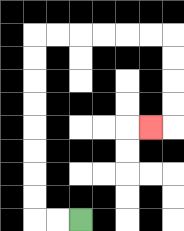{'start': '[3, 9]', 'end': '[6, 5]', 'path_directions': 'L,L,U,U,U,U,U,U,U,U,R,R,R,R,R,R,D,D,D,D,L', 'path_coordinates': '[[3, 9], [2, 9], [1, 9], [1, 8], [1, 7], [1, 6], [1, 5], [1, 4], [1, 3], [1, 2], [1, 1], [2, 1], [3, 1], [4, 1], [5, 1], [6, 1], [7, 1], [7, 2], [7, 3], [7, 4], [7, 5], [6, 5]]'}